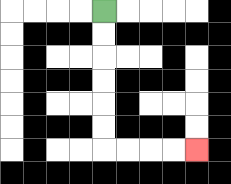{'start': '[4, 0]', 'end': '[8, 6]', 'path_directions': 'D,D,D,D,D,D,R,R,R,R', 'path_coordinates': '[[4, 0], [4, 1], [4, 2], [4, 3], [4, 4], [4, 5], [4, 6], [5, 6], [6, 6], [7, 6], [8, 6]]'}